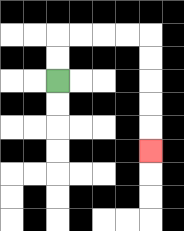{'start': '[2, 3]', 'end': '[6, 6]', 'path_directions': 'U,U,R,R,R,R,D,D,D,D,D', 'path_coordinates': '[[2, 3], [2, 2], [2, 1], [3, 1], [4, 1], [5, 1], [6, 1], [6, 2], [6, 3], [6, 4], [6, 5], [6, 6]]'}